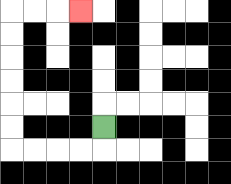{'start': '[4, 5]', 'end': '[3, 0]', 'path_directions': 'D,L,L,L,L,U,U,U,U,U,U,R,R,R', 'path_coordinates': '[[4, 5], [4, 6], [3, 6], [2, 6], [1, 6], [0, 6], [0, 5], [0, 4], [0, 3], [0, 2], [0, 1], [0, 0], [1, 0], [2, 0], [3, 0]]'}